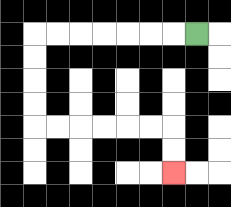{'start': '[8, 1]', 'end': '[7, 7]', 'path_directions': 'L,L,L,L,L,L,L,D,D,D,D,R,R,R,R,R,R,D,D', 'path_coordinates': '[[8, 1], [7, 1], [6, 1], [5, 1], [4, 1], [3, 1], [2, 1], [1, 1], [1, 2], [1, 3], [1, 4], [1, 5], [2, 5], [3, 5], [4, 5], [5, 5], [6, 5], [7, 5], [7, 6], [7, 7]]'}